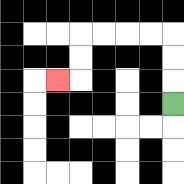{'start': '[7, 4]', 'end': '[2, 3]', 'path_directions': 'U,U,U,L,L,L,L,D,D,L', 'path_coordinates': '[[7, 4], [7, 3], [7, 2], [7, 1], [6, 1], [5, 1], [4, 1], [3, 1], [3, 2], [3, 3], [2, 3]]'}